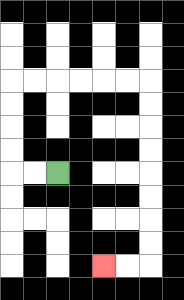{'start': '[2, 7]', 'end': '[4, 11]', 'path_directions': 'L,L,U,U,U,U,R,R,R,R,R,R,D,D,D,D,D,D,D,D,L,L', 'path_coordinates': '[[2, 7], [1, 7], [0, 7], [0, 6], [0, 5], [0, 4], [0, 3], [1, 3], [2, 3], [3, 3], [4, 3], [5, 3], [6, 3], [6, 4], [6, 5], [6, 6], [6, 7], [6, 8], [6, 9], [6, 10], [6, 11], [5, 11], [4, 11]]'}